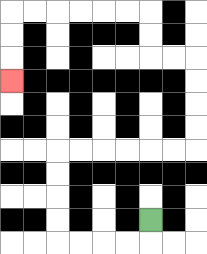{'start': '[6, 9]', 'end': '[0, 3]', 'path_directions': 'D,L,L,L,L,U,U,U,U,R,R,R,R,R,R,U,U,U,U,L,L,U,U,L,L,L,L,L,L,D,D,D', 'path_coordinates': '[[6, 9], [6, 10], [5, 10], [4, 10], [3, 10], [2, 10], [2, 9], [2, 8], [2, 7], [2, 6], [3, 6], [4, 6], [5, 6], [6, 6], [7, 6], [8, 6], [8, 5], [8, 4], [8, 3], [8, 2], [7, 2], [6, 2], [6, 1], [6, 0], [5, 0], [4, 0], [3, 0], [2, 0], [1, 0], [0, 0], [0, 1], [0, 2], [0, 3]]'}